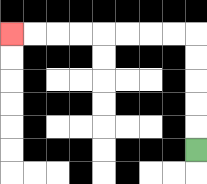{'start': '[8, 6]', 'end': '[0, 1]', 'path_directions': 'U,U,U,U,U,L,L,L,L,L,L,L,L', 'path_coordinates': '[[8, 6], [8, 5], [8, 4], [8, 3], [8, 2], [8, 1], [7, 1], [6, 1], [5, 1], [4, 1], [3, 1], [2, 1], [1, 1], [0, 1]]'}